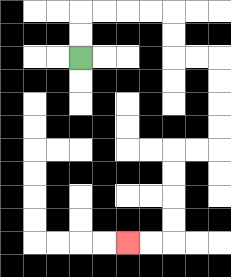{'start': '[3, 2]', 'end': '[5, 10]', 'path_directions': 'U,U,R,R,R,R,D,D,R,R,D,D,D,D,L,L,D,D,D,D,L,L', 'path_coordinates': '[[3, 2], [3, 1], [3, 0], [4, 0], [5, 0], [6, 0], [7, 0], [7, 1], [7, 2], [8, 2], [9, 2], [9, 3], [9, 4], [9, 5], [9, 6], [8, 6], [7, 6], [7, 7], [7, 8], [7, 9], [7, 10], [6, 10], [5, 10]]'}